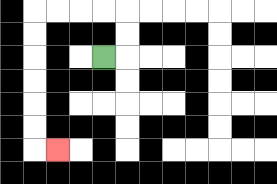{'start': '[4, 2]', 'end': '[2, 6]', 'path_directions': 'R,U,U,L,L,L,L,D,D,D,D,D,D,R', 'path_coordinates': '[[4, 2], [5, 2], [5, 1], [5, 0], [4, 0], [3, 0], [2, 0], [1, 0], [1, 1], [1, 2], [1, 3], [1, 4], [1, 5], [1, 6], [2, 6]]'}